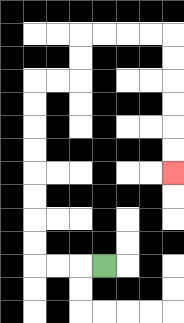{'start': '[4, 11]', 'end': '[7, 7]', 'path_directions': 'L,L,L,U,U,U,U,U,U,U,U,R,R,U,U,R,R,R,R,D,D,D,D,D,D', 'path_coordinates': '[[4, 11], [3, 11], [2, 11], [1, 11], [1, 10], [1, 9], [1, 8], [1, 7], [1, 6], [1, 5], [1, 4], [1, 3], [2, 3], [3, 3], [3, 2], [3, 1], [4, 1], [5, 1], [6, 1], [7, 1], [7, 2], [7, 3], [7, 4], [7, 5], [7, 6], [7, 7]]'}